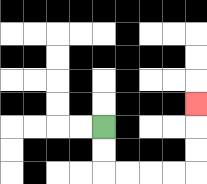{'start': '[4, 5]', 'end': '[8, 4]', 'path_directions': 'D,D,R,R,R,R,U,U,U', 'path_coordinates': '[[4, 5], [4, 6], [4, 7], [5, 7], [6, 7], [7, 7], [8, 7], [8, 6], [8, 5], [8, 4]]'}